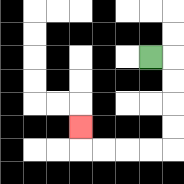{'start': '[6, 2]', 'end': '[3, 5]', 'path_directions': 'R,D,D,D,D,L,L,L,L,U', 'path_coordinates': '[[6, 2], [7, 2], [7, 3], [7, 4], [7, 5], [7, 6], [6, 6], [5, 6], [4, 6], [3, 6], [3, 5]]'}